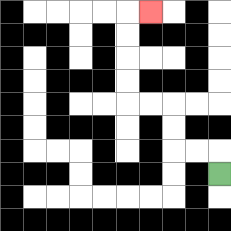{'start': '[9, 7]', 'end': '[6, 0]', 'path_directions': 'U,L,L,U,U,L,L,U,U,U,U,R', 'path_coordinates': '[[9, 7], [9, 6], [8, 6], [7, 6], [7, 5], [7, 4], [6, 4], [5, 4], [5, 3], [5, 2], [5, 1], [5, 0], [6, 0]]'}